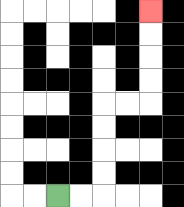{'start': '[2, 8]', 'end': '[6, 0]', 'path_directions': 'R,R,U,U,U,U,R,R,U,U,U,U', 'path_coordinates': '[[2, 8], [3, 8], [4, 8], [4, 7], [4, 6], [4, 5], [4, 4], [5, 4], [6, 4], [6, 3], [6, 2], [6, 1], [6, 0]]'}